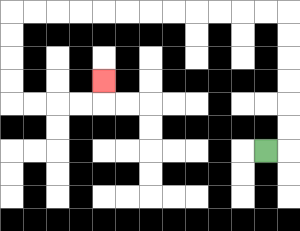{'start': '[11, 6]', 'end': '[4, 3]', 'path_directions': 'R,U,U,U,U,U,U,L,L,L,L,L,L,L,L,L,L,L,L,D,D,D,D,R,R,R,R,U', 'path_coordinates': '[[11, 6], [12, 6], [12, 5], [12, 4], [12, 3], [12, 2], [12, 1], [12, 0], [11, 0], [10, 0], [9, 0], [8, 0], [7, 0], [6, 0], [5, 0], [4, 0], [3, 0], [2, 0], [1, 0], [0, 0], [0, 1], [0, 2], [0, 3], [0, 4], [1, 4], [2, 4], [3, 4], [4, 4], [4, 3]]'}